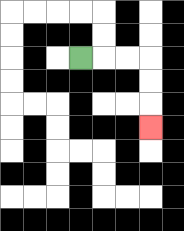{'start': '[3, 2]', 'end': '[6, 5]', 'path_directions': 'R,R,R,D,D,D', 'path_coordinates': '[[3, 2], [4, 2], [5, 2], [6, 2], [6, 3], [6, 4], [6, 5]]'}